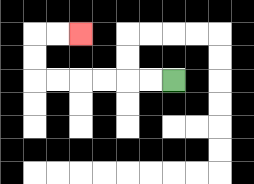{'start': '[7, 3]', 'end': '[3, 1]', 'path_directions': 'L,L,L,L,L,L,U,U,R,R', 'path_coordinates': '[[7, 3], [6, 3], [5, 3], [4, 3], [3, 3], [2, 3], [1, 3], [1, 2], [1, 1], [2, 1], [3, 1]]'}